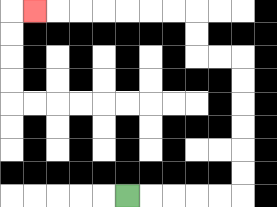{'start': '[5, 8]', 'end': '[1, 0]', 'path_directions': 'R,R,R,R,R,U,U,U,U,U,U,L,L,U,U,L,L,L,L,L,L,L', 'path_coordinates': '[[5, 8], [6, 8], [7, 8], [8, 8], [9, 8], [10, 8], [10, 7], [10, 6], [10, 5], [10, 4], [10, 3], [10, 2], [9, 2], [8, 2], [8, 1], [8, 0], [7, 0], [6, 0], [5, 0], [4, 0], [3, 0], [2, 0], [1, 0]]'}